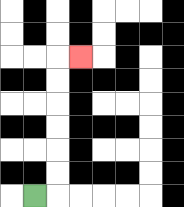{'start': '[1, 8]', 'end': '[3, 2]', 'path_directions': 'R,U,U,U,U,U,U,R', 'path_coordinates': '[[1, 8], [2, 8], [2, 7], [2, 6], [2, 5], [2, 4], [2, 3], [2, 2], [3, 2]]'}